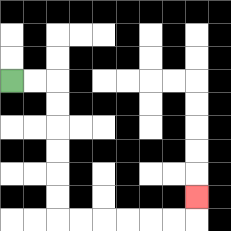{'start': '[0, 3]', 'end': '[8, 8]', 'path_directions': 'R,R,D,D,D,D,D,D,R,R,R,R,R,R,U', 'path_coordinates': '[[0, 3], [1, 3], [2, 3], [2, 4], [2, 5], [2, 6], [2, 7], [2, 8], [2, 9], [3, 9], [4, 9], [5, 9], [6, 9], [7, 9], [8, 9], [8, 8]]'}